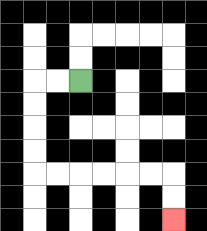{'start': '[3, 3]', 'end': '[7, 9]', 'path_directions': 'L,L,D,D,D,D,R,R,R,R,R,R,D,D', 'path_coordinates': '[[3, 3], [2, 3], [1, 3], [1, 4], [1, 5], [1, 6], [1, 7], [2, 7], [3, 7], [4, 7], [5, 7], [6, 7], [7, 7], [7, 8], [7, 9]]'}